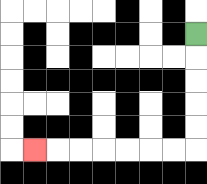{'start': '[8, 1]', 'end': '[1, 6]', 'path_directions': 'D,D,D,D,D,L,L,L,L,L,L,L', 'path_coordinates': '[[8, 1], [8, 2], [8, 3], [8, 4], [8, 5], [8, 6], [7, 6], [6, 6], [5, 6], [4, 6], [3, 6], [2, 6], [1, 6]]'}